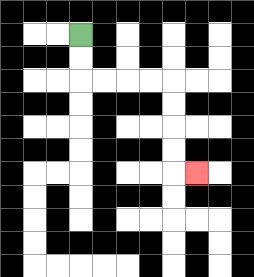{'start': '[3, 1]', 'end': '[8, 7]', 'path_directions': 'D,D,R,R,R,R,D,D,D,D,R', 'path_coordinates': '[[3, 1], [3, 2], [3, 3], [4, 3], [5, 3], [6, 3], [7, 3], [7, 4], [7, 5], [7, 6], [7, 7], [8, 7]]'}